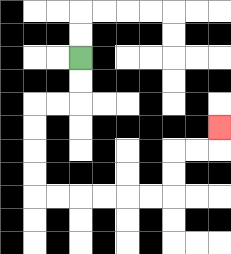{'start': '[3, 2]', 'end': '[9, 5]', 'path_directions': 'D,D,L,L,D,D,D,D,R,R,R,R,R,R,U,U,R,R,U', 'path_coordinates': '[[3, 2], [3, 3], [3, 4], [2, 4], [1, 4], [1, 5], [1, 6], [1, 7], [1, 8], [2, 8], [3, 8], [4, 8], [5, 8], [6, 8], [7, 8], [7, 7], [7, 6], [8, 6], [9, 6], [9, 5]]'}